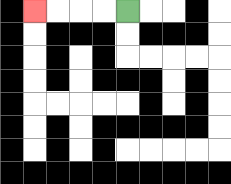{'start': '[5, 0]', 'end': '[1, 0]', 'path_directions': 'L,L,L,L', 'path_coordinates': '[[5, 0], [4, 0], [3, 0], [2, 0], [1, 0]]'}